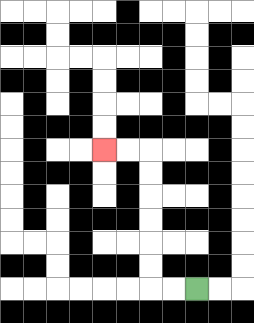{'start': '[8, 12]', 'end': '[4, 6]', 'path_directions': 'L,L,U,U,U,U,U,U,L,L', 'path_coordinates': '[[8, 12], [7, 12], [6, 12], [6, 11], [6, 10], [6, 9], [6, 8], [6, 7], [6, 6], [5, 6], [4, 6]]'}